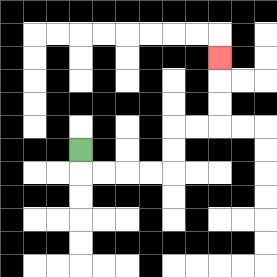{'start': '[3, 6]', 'end': '[9, 2]', 'path_directions': 'D,R,R,R,R,U,U,R,R,U,U,U', 'path_coordinates': '[[3, 6], [3, 7], [4, 7], [5, 7], [6, 7], [7, 7], [7, 6], [7, 5], [8, 5], [9, 5], [9, 4], [9, 3], [9, 2]]'}